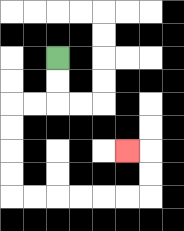{'start': '[2, 2]', 'end': '[5, 6]', 'path_directions': 'D,D,L,L,D,D,D,D,R,R,R,R,R,R,U,U,L', 'path_coordinates': '[[2, 2], [2, 3], [2, 4], [1, 4], [0, 4], [0, 5], [0, 6], [0, 7], [0, 8], [1, 8], [2, 8], [3, 8], [4, 8], [5, 8], [6, 8], [6, 7], [6, 6], [5, 6]]'}